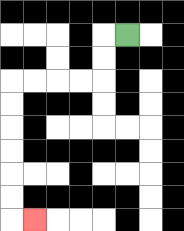{'start': '[5, 1]', 'end': '[1, 9]', 'path_directions': 'L,D,D,L,L,L,L,D,D,D,D,D,D,R', 'path_coordinates': '[[5, 1], [4, 1], [4, 2], [4, 3], [3, 3], [2, 3], [1, 3], [0, 3], [0, 4], [0, 5], [0, 6], [0, 7], [0, 8], [0, 9], [1, 9]]'}